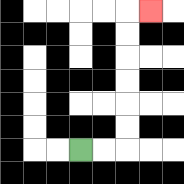{'start': '[3, 6]', 'end': '[6, 0]', 'path_directions': 'R,R,U,U,U,U,U,U,R', 'path_coordinates': '[[3, 6], [4, 6], [5, 6], [5, 5], [5, 4], [5, 3], [5, 2], [5, 1], [5, 0], [6, 0]]'}